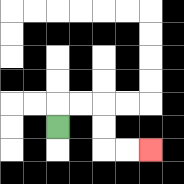{'start': '[2, 5]', 'end': '[6, 6]', 'path_directions': 'U,R,R,D,D,R,R', 'path_coordinates': '[[2, 5], [2, 4], [3, 4], [4, 4], [4, 5], [4, 6], [5, 6], [6, 6]]'}